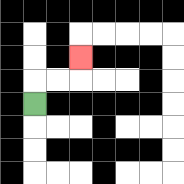{'start': '[1, 4]', 'end': '[3, 2]', 'path_directions': 'U,R,R,U', 'path_coordinates': '[[1, 4], [1, 3], [2, 3], [3, 3], [3, 2]]'}